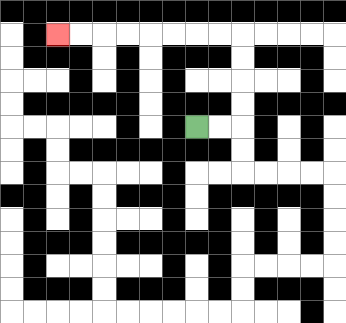{'start': '[8, 5]', 'end': '[2, 1]', 'path_directions': 'R,R,U,U,U,U,L,L,L,L,L,L,L,L', 'path_coordinates': '[[8, 5], [9, 5], [10, 5], [10, 4], [10, 3], [10, 2], [10, 1], [9, 1], [8, 1], [7, 1], [6, 1], [5, 1], [4, 1], [3, 1], [2, 1]]'}